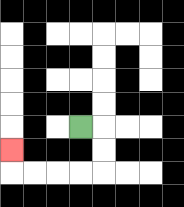{'start': '[3, 5]', 'end': '[0, 6]', 'path_directions': 'R,D,D,L,L,L,L,U', 'path_coordinates': '[[3, 5], [4, 5], [4, 6], [4, 7], [3, 7], [2, 7], [1, 7], [0, 7], [0, 6]]'}